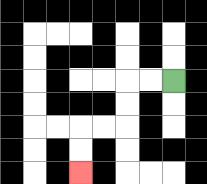{'start': '[7, 3]', 'end': '[3, 7]', 'path_directions': 'L,L,D,D,L,L,D,D', 'path_coordinates': '[[7, 3], [6, 3], [5, 3], [5, 4], [5, 5], [4, 5], [3, 5], [3, 6], [3, 7]]'}